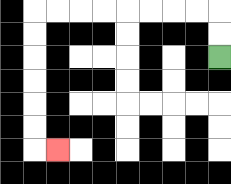{'start': '[9, 2]', 'end': '[2, 6]', 'path_directions': 'U,U,L,L,L,L,L,L,L,L,D,D,D,D,D,D,R', 'path_coordinates': '[[9, 2], [9, 1], [9, 0], [8, 0], [7, 0], [6, 0], [5, 0], [4, 0], [3, 0], [2, 0], [1, 0], [1, 1], [1, 2], [1, 3], [1, 4], [1, 5], [1, 6], [2, 6]]'}